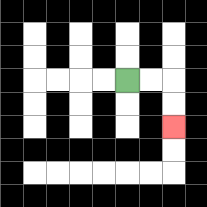{'start': '[5, 3]', 'end': '[7, 5]', 'path_directions': 'R,R,D,D', 'path_coordinates': '[[5, 3], [6, 3], [7, 3], [7, 4], [7, 5]]'}